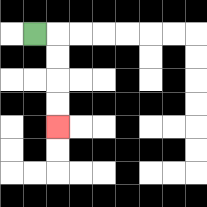{'start': '[1, 1]', 'end': '[2, 5]', 'path_directions': 'R,D,D,D,D', 'path_coordinates': '[[1, 1], [2, 1], [2, 2], [2, 3], [2, 4], [2, 5]]'}